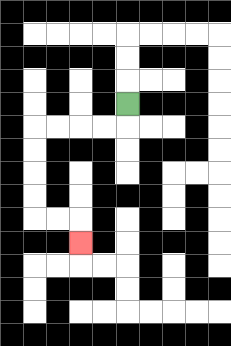{'start': '[5, 4]', 'end': '[3, 10]', 'path_directions': 'D,L,L,L,L,D,D,D,D,R,R,D', 'path_coordinates': '[[5, 4], [5, 5], [4, 5], [3, 5], [2, 5], [1, 5], [1, 6], [1, 7], [1, 8], [1, 9], [2, 9], [3, 9], [3, 10]]'}